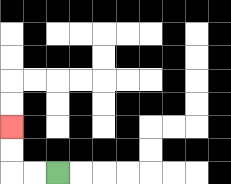{'start': '[2, 7]', 'end': '[0, 5]', 'path_directions': 'L,L,U,U', 'path_coordinates': '[[2, 7], [1, 7], [0, 7], [0, 6], [0, 5]]'}